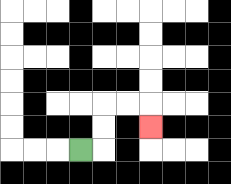{'start': '[3, 6]', 'end': '[6, 5]', 'path_directions': 'R,U,U,R,R,D', 'path_coordinates': '[[3, 6], [4, 6], [4, 5], [4, 4], [5, 4], [6, 4], [6, 5]]'}